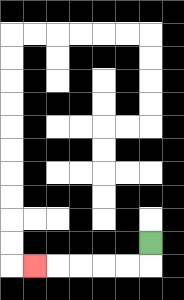{'start': '[6, 10]', 'end': '[1, 11]', 'path_directions': 'D,L,L,L,L,L', 'path_coordinates': '[[6, 10], [6, 11], [5, 11], [4, 11], [3, 11], [2, 11], [1, 11]]'}